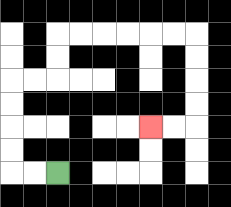{'start': '[2, 7]', 'end': '[6, 5]', 'path_directions': 'L,L,U,U,U,U,R,R,U,U,R,R,R,R,R,R,D,D,D,D,L,L', 'path_coordinates': '[[2, 7], [1, 7], [0, 7], [0, 6], [0, 5], [0, 4], [0, 3], [1, 3], [2, 3], [2, 2], [2, 1], [3, 1], [4, 1], [5, 1], [6, 1], [7, 1], [8, 1], [8, 2], [8, 3], [8, 4], [8, 5], [7, 5], [6, 5]]'}